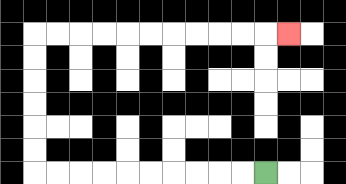{'start': '[11, 7]', 'end': '[12, 1]', 'path_directions': 'L,L,L,L,L,L,L,L,L,L,U,U,U,U,U,U,R,R,R,R,R,R,R,R,R,R,R', 'path_coordinates': '[[11, 7], [10, 7], [9, 7], [8, 7], [7, 7], [6, 7], [5, 7], [4, 7], [3, 7], [2, 7], [1, 7], [1, 6], [1, 5], [1, 4], [1, 3], [1, 2], [1, 1], [2, 1], [3, 1], [4, 1], [5, 1], [6, 1], [7, 1], [8, 1], [9, 1], [10, 1], [11, 1], [12, 1]]'}